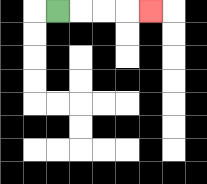{'start': '[2, 0]', 'end': '[6, 0]', 'path_directions': 'R,R,R,R', 'path_coordinates': '[[2, 0], [3, 0], [4, 0], [5, 0], [6, 0]]'}